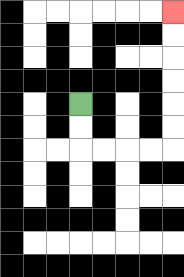{'start': '[3, 4]', 'end': '[7, 0]', 'path_directions': 'D,D,R,R,R,R,U,U,U,U,U,U', 'path_coordinates': '[[3, 4], [3, 5], [3, 6], [4, 6], [5, 6], [6, 6], [7, 6], [7, 5], [7, 4], [7, 3], [7, 2], [7, 1], [7, 0]]'}